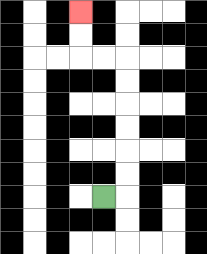{'start': '[4, 8]', 'end': '[3, 0]', 'path_directions': 'R,U,U,U,U,U,U,L,L,U,U', 'path_coordinates': '[[4, 8], [5, 8], [5, 7], [5, 6], [5, 5], [5, 4], [5, 3], [5, 2], [4, 2], [3, 2], [3, 1], [3, 0]]'}